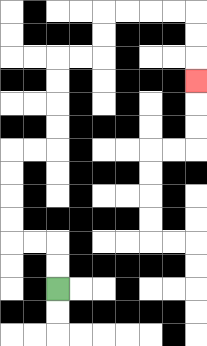{'start': '[2, 12]', 'end': '[8, 3]', 'path_directions': 'U,U,L,L,U,U,U,U,R,R,U,U,U,U,R,R,U,U,R,R,R,R,D,D,D', 'path_coordinates': '[[2, 12], [2, 11], [2, 10], [1, 10], [0, 10], [0, 9], [0, 8], [0, 7], [0, 6], [1, 6], [2, 6], [2, 5], [2, 4], [2, 3], [2, 2], [3, 2], [4, 2], [4, 1], [4, 0], [5, 0], [6, 0], [7, 0], [8, 0], [8, 1], [8, 2], [8, 3]]'}